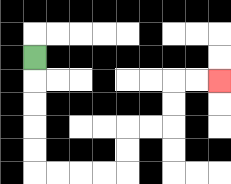{'start': '[1, 2]', 'end': '[9, 3]', 'path_directions': 'D,D,D,D,D,R,R,R,R,U,U,R,R,U,U,R,R', 'path_coordinates': '[[1, 2], [1, 3], [1, 4], [1, 5], [1, 6], [1, 7], [2, 7], [3, 7], [4, 7], [5, 7], [5, 6], [5, 5], [6, 5], [7, 5], [7, 4], [7, 3], [8, 3], [9, 3]]'}